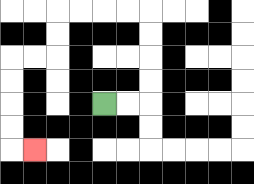{'start': '[4, 4]', 'end': '[1, 6]', 'path_directions': 'R,R,U,U,U,U,L,L,L,L,D,D,L,L,D,D,D,D,R', 'path_coordinates': '[[4, 4], [5, 4], [6, 4], [6, 3], [6, 2], [6, 1], [6, 0], [5, 0], [4, 0], [3, 0], [2, 0], [2, 1], [2, 2], [1, 2], [0, 2], [0, 3], [0, 4], [0, 5], [0, 6], [1, 6]]'}